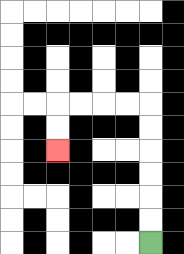{'start': '[6, 10]', 'end': '[2, 6]', 'path_directions': 'U,U,U,U,U,U,L,L,L,L,D,D', 'path_coordinates': '[[6, 10], [6, 9], [6, 8], [6, 7], [6, 6], [6, 5], [6, 4], [5, 4], [4, 4], [3, 4], [2, 4], [2, 5], [2, 6]]'}